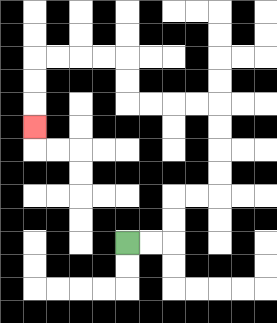{'start': '[5, 10]', 'end': '[1, 5]', 'path_directions': 'R,R,U,U,R,R,U,U,U,U,L,L,L,L,U,U,L,L,L,L,D,D,D', 'path_coordinates': '[[5, 10], [6, 10], [7, 10], [7, 9], [7, 8], [8, 8], [9, 8], [9, 7], [9, 6], [9, 5], [9, 4], [8, 4], [7, 4], [6, 4], [5, 4], [5, 3], [5, 2], [4, 2], [3, 2], [2, 2], [1, 2], [1, 3], [1, 4], [1, 5]]'}